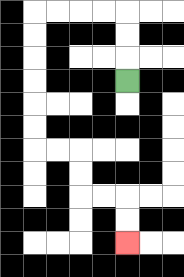{'start': '[5, 3]', 'end': '[5, 10]', 'path_directions': 'U,U,U,L,L,L,L,D,D,D,D,D,D,R,R,D,D,R,R,D,D', 'path_coordinates': '[[5, 3], [5, 2], [5, 1], [5, 0], [4, 0], [3, 0], [2, 0], [1, 0], [1, 1], [1, 2], [1, 3], [1, 4], [1, 5], [1, 6], [2, 6], [3, 6], [3, 7], [3, 8], [4, 8], [5, 8], [5, 9], [5, 10]]'}